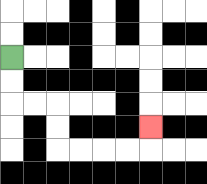{'start': '[0, 2]', 'end': '[6, 5]', 'path_directions': 'D,D,R,R,D,D,R,R,R,R,U', 'path_coordinates': '[[0, 2], [0, 3], [0, 4], [1, 4], [2, 4], [2, 5], [2, 6], [3, 6], [4, 6], [5, 6], [6, 6], [6, 5]]'}